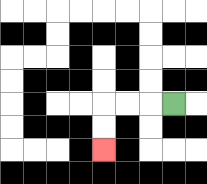{'start': '[7, 4]', 'end': '[4, 6]', 'path_directions': 'L,L,L,D,D', 'path_coordinates': '[[7, 4], [6, 4], [5, 4], [4, 4], [4, 5], [4, 6]]'}